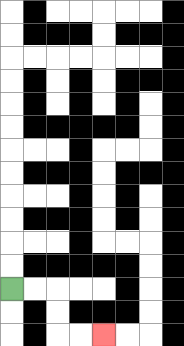{'start': '[0, 12]', 'end': '[4, 14]', 'path_directions': 'R,R,D,D,R,R', 'path_coordinates': '[[0, 12], [1, 12], [2, 12], [2, 13], [2, 14], [3, 14], [4, 14]]'}